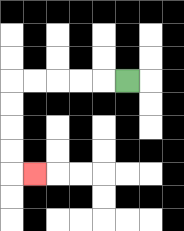{'start': '[5, 3]', 'end': '[1, 7]', 'path_directions': 'L,L,L,L,L,D,D,D,D,R', 'path_coordinates': '[[5, 3], [4, 3], [3, 3], [2, 3], [1, 3], [0, 3], [0, 4], [0, 5], [0, 6], [0, 7], [1, 7]]'}